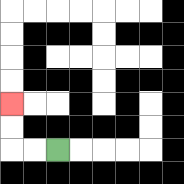{'start': '[2, 6]', 'end': '[0, 4]', 'path_directions': 'L,L,U,U', 'path_coordinates': '[[2, 6], [1, 6], [0, 6], [0, 5], [0, 4]]'}